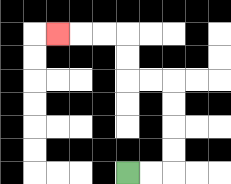{'start': '[5, 7]', 'end': '[2, 1]', 'path_directions': 'R,R,U,U,U,U,L,L,U,U,L,L,L', 'path_coordinates': '[[5, 7], [6, 7], [7, 7], [7, 6], [7, 5], [7, 4], [7, 3], [6, 3], [5, 3], [5, 2], [5, 1], [4, 1], [3, 1], [2, 1]]'}